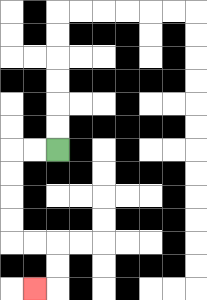{'start': '[2, 6]', 'end': '[1, 12]', 'path_directions': 'L,L,D,D,D,D,R,R,D,D,L', 'path_coordinates': '[[2, 6], [1, 6], [0, 6], [0, 7], [0, 8], [0, 9], [0, 10], [1, 10], [2, 10], [2, 11], [2, 12], [1, 12]]'}